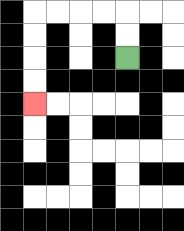{'start': '[5, 2]', 'end': '[1, 4]', 'path_directions': 'U,U,L,L,L,L,D,D,D,D', 'path_coordinates': '[[5, 2], [5, 1], [5, 0], [4, 0], [3, 0], [2, 0], [1, 0], [1, 1], [1, 2], [1, 3], [1, 4]]'}